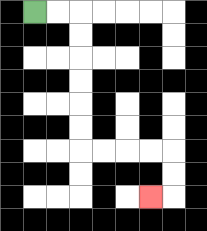{'start': '[1, 0]', 'end': '[6, 8]', 'path_directions': 'R,R,D,D,D,D,D,D,R,R,R,R,D,D,L', 'path_coordinates': '[[1, 0], [2, 0], [3, 0], [3, 1], [3, 2], [3, 3], [3, 4], [3, 5], [3, 6], [4, 6], [5, 6], [6, 6], [7, 6], [7, 7], [7, 8], [6, 8]]'}